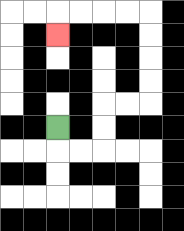{'start': '[2, 5]', 'end': '[2, 1]', 'path_directions': 'D,R,R,U,U,R,R,U,U,U,U,L,L,L,L,D', 'path_coordinates': '[[2, 5], [2, 6], [3, 6], [4, 6], [4, 5], [4, 4], [5, 4], [6, 4], [6, 3], [6, 2], [6, 1], [6, 0], [5, 0], [4, 0], [3, 0], [2, 0], [2, 1]]'}